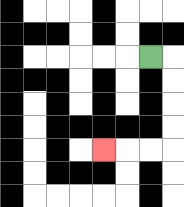{'start': '[6, 2]', 'end': '[4, 6]', 'path_directions': 'R,D,D,D,D,L,L,L', 'path_coordinates': '[[6, 2], [7, 2], [7, 3], [7, 4], [7, 5], [7, 6], [6, 6], [5, 6], [4, 6]]'}